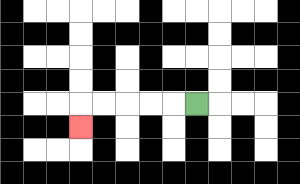{'start': '[8, 4]', 'end': '[3, 5]', 'path_directions': 'L,L,L,L,L,D', 'path_coordinates': '[[8, 4], [7, 4], [6, 4], [5, 4], [4, 4], [3, 4], [3, 5]]'}